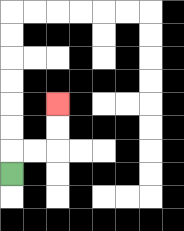{'start': '[0, 7]', 'end': '[2, 4]', 'path_directions': 'U,R,R,U,U', 'path_coordinates': '[[0, 7], [0, 6], [1, 6], [2, 6], [2, 5], [2, 4]]'}